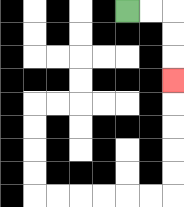{'start': '[5, 0]', 'end': '[7, 3]', 'path_directions': 'R,R,D,D,D', 'path_coordinates': '[[5, 0], [6, 0], [7, 0], [7, 1], [7, 2], [7, 3]]'}